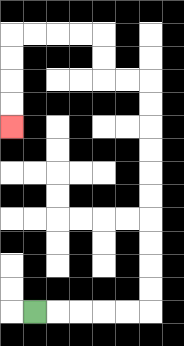{'start': '[1, 13]', 'end': '[0, 5]', 'path_directions': 'R,R,R,R,R,U,U,U,U,U,U,U,U,U,U,L,L,U,U,L,L,L,L,D,D,D,D', 'path_coordinates': '[[1, 13], [2, 13], [3, 13], [4, 13], [5, 13], [6, 13], [6, 12], [6, 11], [6, 10], [6, 9], [6, 8], [6, 7], [6, 6], [6, 5], [6, 4], [6, 3], [5, 3], [4, 3], [4, 2], [4, 1], [3, 1], [2, 1], [1, 1], [0, 1], [0, 2], [0, 3], [0, 4], [0, 5]]'}